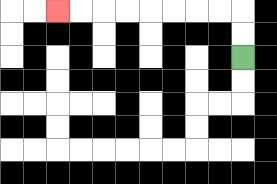{'start': '[10, 2]', 'end': '[2, 0]', 'path_directions': 'U,U,L,L,L,L,L,L,L,L', 'path_coordinates': '[[10, 2], [10, 1], [10, 0], [9, 0], [8, 0], [7, 0], [6, 0], [5, 0], [4, 0], [3, 0], [2, 0]]'}